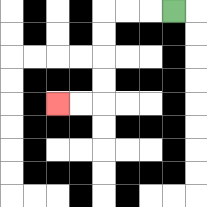{'start': '[7, 0]', 'end': '[2, 4]', 'path_directions': 'L,L,L,D,D,D,D,L,L', 'path_coordinates': '[[7, 0], [6, 0], [5, 0], [4, 0], [4, 1], [4, 2], [4, 3], [4, 4], [3, 4], [2, 4]]'}